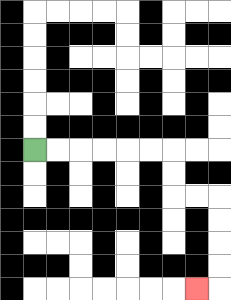{'start': '[1, 6]', 'end': '[8, 12]', 'path_directions': 'R,R,R,R,R,R,D,D,R,R,D,D,D,D,L', 'path_coordinates': '[[1, 6], [2, 6], [3, 6], [4, 6], [5, 6], [6, 6], [7, 6], [7, 7], [7, 8], [8, 8], [9, 8], [9, 9], [9, 10], [9, 11], [9, 12], [8, 12]]'}